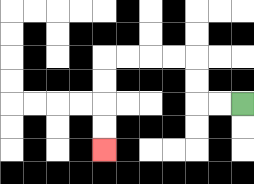{'start': '[10, 4]', 'end': '[4, 6]', 'path_directions': 'L,L,U,U,L,L,L,L,D,D,D,D', 'path_coordinates': '[[10, 4], [9, 4], [8, 4], [8, 3], [8, 2], [7, 2], [6, 2], [5, 2], [4, 2], [4, 3], [4, 4], [4, 5], [4, 6]]'}